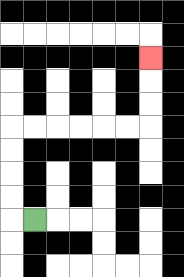{'start': '[1, 9]', 'end': '[6, 2]', 'path_directions': 'L,U,U,U,U,R,R,R,R,R,R,U,U,U', 'path_coordinates': '[[1, 9], [0, 9], [0, 8], [0, 7], [0, 6], [0, 5], [1, 5], [2, 5], [3, 5], [4, 5], [5, 5], [6, 5], [6, 4], [6, 3], [6, 2]]'}